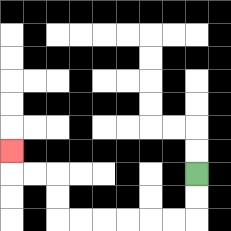{'start': '[8, 7]', 'end': '[0, 6]', 'path_directions': 'D,D,L,L,L,L,L,L,U,U,L,L,U', 'path_coordinates': '[[8, 7], [8, 8], [8, 9], [7, 9], [6, 9], [5, 9], [4, 9], [3, 9], [2, 9], [2, 8], [2, 7], [1, 7], [0, 7], [0, 6]]'}